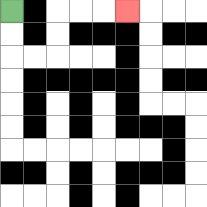{'start': '[0, 0]', 'end': '[5, 0]', 'path_directions': 'D,D,R,R,U,U,R,R,R', 'path_coordinates': '[[0, 0], [0, 1], [0, 2], [1, 2], [2, 2], [2, 1], [2, 0], [3, 0], [4, 0], [5, 0]]'}